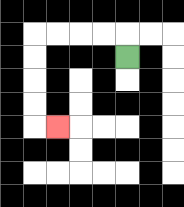{'start': '[5, 2]', 'end': '[2, 5]', 'path_directions': 'U,L,L,L,L,D,D,D,D,R', 'path_coordinates': '[[5, 2], [5, 1], [4, 1], [3, 1], [2, 1], [1, 1], [1, 2], [1, 3], [1, 4], [1, 5], [2, 5]]'}